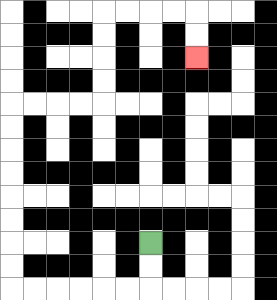{'start': '[6, 10]', 'end': '[8, 2]', 'path_directions': 'D,D,L,L,L,L,L,L,U,U,U,U,U,U,U,U,R,R,R,R,U,U,U,U,R,R,R,R,D,D', 'path_coordinates': '[[6, 10], [6, 11], [6, 12], [5, 12], [4, 12], [3, 12], [2, 12], [1, 12], [0, 12], [0, 11], [0, 10], [0, 9], [0, 8], [0, 7], [0, 6], [0, 5], [0, 4], [1, 4], [2, 4], [3, 4], [4, 4], [4, 3], [4, 2], [4, 1], [4, 0], [5, 0], [6, 0], [7, 0], [8, 0], [8, 1], [8, 2]]'}